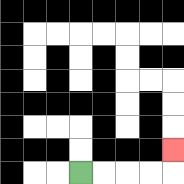{'start': '[3, 7]', 'end': '[7, 6]', 'path_directions': 'R,R,R,R,U', 'path_coordinates': '[[3, 7], [4, 7], [5, 7], [6, 7], [7, 7], [7, 6]]'}